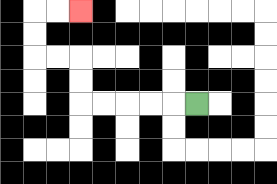{'start': '[8, 4]', 'end': '[3, 0]', 'path_directions': 'L,L,L,L,L,U,U,L,L,U,U,R,R', 'path_coordinates': '[[8, 4], [7, 4], [6, 4], [5, 4], [4, 4], [3, 4], [3, 3], [3, 2], [2, 2], [1, 2], [1, 1], [1, 0], [2, 0], [3, 0]]'}